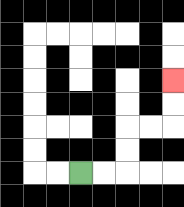{'start': '[3, 7]', 'end': '[7, 3]', 'path_directions': 'R,R,U,U,R,R,U,U', 'path_coordinates': '[[3, 7], [4, 7], [5, 7], [5, 6], [5, 5], [6, 5], [7, 5], [7, 4], [7, 3]]'}